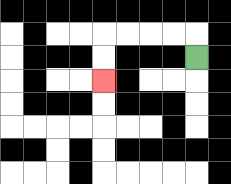{'start': '[8, 2]', 'end': '[4, 3]', 'path_directions': 'U,L,L,L,L,D,D', 'path_coordinates': '[[8, 2], [8, 1], [7, 1], [6, 1], [5, 1], [4, 1], [4, 2], [4, 3]]'}